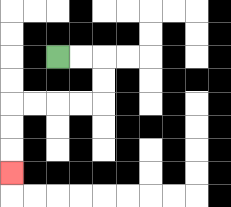{'start': '[2, 2]', 'end': '[0, 7]', 'path_directions': 'R,R,D,D,L,L,L,L,D,D,D', 'path_coordinates': '[[2, 2], [3, 2], [4, 2], [4, 3], [4, 4], [3, 4], [2, 4], [1, 4], [0, 4], [0, 5], [0, 6], [0, 7]]'}